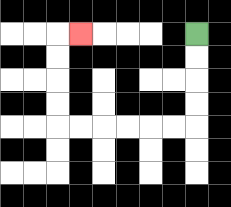{'start': '[8, 1]', 'end': '[3, 1]', 'path_directions': 'D,D,D,D,L,L,L,L,L,L,U,U,U,U,R', 'path_coordinates': '[[8, 1], [8, 2], [8, 3], [8, 4], [8, 5], [7, 5], [6, 5], [5, 5], [4, 5], [3, 5], [2, 5], [2, 4], [2, 3], [2, 2], [2, 1], [3, 1]]'}